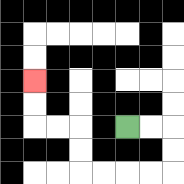{'start': '[5, 5]', 'end': '[1, 3]', 'path_directions': 'R,R,D,D,L,L,L,L,U,U,L,L,U,U', 'path_coordinates': '[[5, 5], [6, 5], [7, 5], [7, 6], [7, 7], [6, 7], [5, 7], [4, 7], [3, 7], [3, 6], [3, 5], [2, 5], [1, 5], [1, 4], [1, 3]]'}